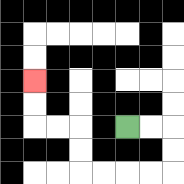{'start': '[5, 5]', 'end': '[1, 3]', 'path_directions': 'R,R,D,D,L,L,L,L,U,U,L,L,U,U', 'path_coordinates': '[[5, 5], [6, 5], [7, 5], [7, 6], [7, 7], [6, 7], [5, 7], [4, 7], [3, 7], [3, 6], [3, 5], [2, 5], [1, 5], [1, 4], [1, 3]]'}